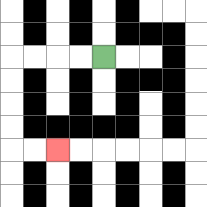{'start': '[4, 2]', 'end': '[2, 6]', 'path_directions': 'L,L,L,L,D,D,D,D,R,R', 'path_coordinates': '[[4, 2], [3, 2], [2, 2], [1, 2], [0, 2], [0, 3], [0, 4], [0, 5], [0, 6], [1, 6], [2, 6]]'}